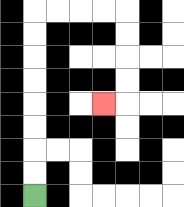{'start': '[1, 8]', 'end': '[4, 4]', 'path_directions': 'U,U,U,U,U,U,U,U,R,R,R,R,D,D,D,D,L', 'path_coordinates': '[[1, 8], [1, 7], [1, 6], [1, 5], [1, 4], [1, 3], [1, 2], [1, 1], [1, 0], [2, 0], [3, 0], [4, 0], [5, 0], [5, 1], [5, 2], [5, 3], [5, 4], [4, 4]]'}